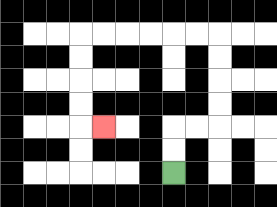{'start': '[7, 7]', 'end': '[4, 5]', 'path_directions': 'U,U,R,R,U,U,U,U,L,L,L,L,L,L,D,D,D,D,R', 'path_coordinates': '[[7, 7], [7, 6], [7, 5], [8, 5], [9, 5], [9, 4], [9, 3], [9, 2], [9, 1], [8, 1], [7, 1], [6, 1], [5, 1], [4, 1], [3, 1], [3, 2], [3, 3], [3, 4], [3, 5], [4, 5]]'}